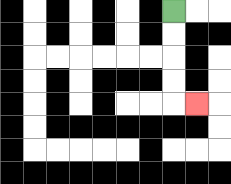{'start': '[7, 0]', 'end': '[8, 4]', 'path_directions': 'D,D,D,D,R', 'path_coordinates': '[[7, 0], [7, 1], [7, 2], [7, 3], [7, 4], [8, 4]]'}